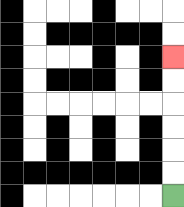{'start': '[7, 8]', 'end': '[7, 2]', 'path_directions': 'U,U,U,U,U,U', 'path_coordinates': '[[7, 8], [7, 7], [7, 6], [7, 5], [7, 4], [7, 3], [7, 2]]'}